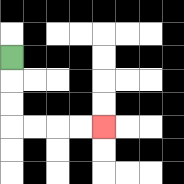{'start': '[0, 2]', 'end': '[4, 5]', 'path_directions': 'D,D,D,R,R,R,R', 'path_coordinates': '[[0, 2], [0, 3], [0, 4], [0, 5], [1, 5], [2, 5], [3, 5], [4, 5]]'}